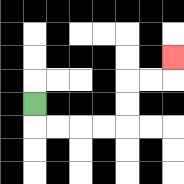{'start': '[1, 4]', 'end': '[7, 2]', 'path_directions': 'D,R,R,R,R,U,U,R,R,U', 'path_coordinates': '[[1, 4], [1, 5], [2, 5], [3, 5], [4, 5], [5, 5], [5, 4], [5, 3], [6, 3], [7, 3], [7, 2]]'}